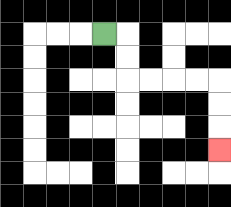{'start': '[4, 1]', 'end': '[9, 6]', 'path_directions': 'R,D,D,R,R,R,R,D,D,D', 'path_coordinates': '[[4, 1], [5, 1], [5, 2], [5, 3], [6, 3], [7, 3], [8, 3], [9, 3], [9, 4], [9, 5], [9, 6]]'}